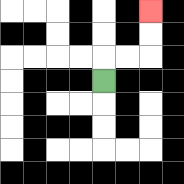{'start': '[4, 3]', 'end': '[6, 0]', 'path_directions': 'U,R,R,U,U', 'path_coordinates': '[[4, 3], [4, 2], [5, 2], [6, 2], [6, 1], [6, 0]]'}